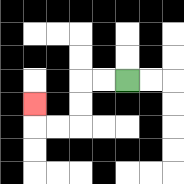{'start': '[5, 3]', 'end': '[1, 4]', 'path_directions': 'L,L,D,D,L,L,U', 'path_coordinates': '[[5, 3], [4, 3], [3, 3], [3, 4], [3, 5], [2, 5], [1, 5], [1, 4]]'}